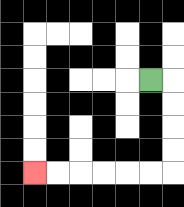{'start': '[6, 3]', 'end': '[1, 7]', 'path_directions': 'R,D,D,D,D,L,L,L,L,L,L', 'path_coordinates': '[[6, 3], [7, 3], [7, 4], [7, 5], [7, 6], [7, 7], [6, 7], [5, 7], [4, 7], [3, 7], [2, 7], [1, 7]]'}